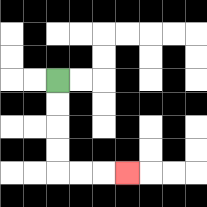{'start': '[2, 3]', 'end': '[5, 7]', 'path_directions': 'D,D,D,D,R,R,R', 'path_coordinates': '[[2, 3], [2, 4], [2, 5], [2, 6], [2, 7], [3, 7], [4, 7], [5, 7]]'}